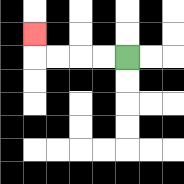{'start': '[5, 2]', 'end': '[1, 1]', 'path_directions': 'L,L,L,L,U', 'path_coordinates': '[[5, 2], [4, 2], [3, 2], [2, 2], [1, 2], [1, 1]]'}